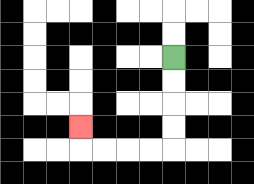{'start': '[7, 2]', 'end': '[3, 5]', 'path_directions': 'D,D,D,D,L,L,L,L,U', 'path_coordinates': '[[7, 2], [7, 3], [7, 4], [7, 5], [7, 6], [6, 6], [5, 6], [4, 6], [3, 6], [3, 5]]'}